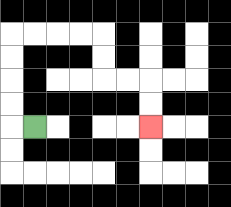{'start': '[1, 5]', 'end': '[6, 5]', 'path_directions': 'L,U,U,U,U,R,R,R,R,D,D,R,R,D,D', 'path_coordinates': '[[1, 5], [0, 5], [0, 4], [0, 3], [0, 2], [0, 1], [1, 1], [2, 1], [3, 1], [4, 1], [4, 2], [4, 3], [5, 3], [6, 3], [6, 4], [6, 5]]'}